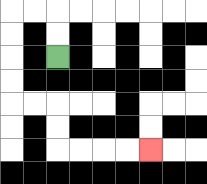{'start': '[2, 2]', 'end': '[6, 6]', 'path_directions': 'U,U,L,L,D,D,D,D,R,R,D,D,R,R,R,R', 'path_coordinates': '[[2, 2], [2, 1], [2, 0], [1, 0], [0, 0], [0, 1], [0, 2], [0, 3], [0, 4], [1, 4], [2, 4], [2, 5], [2, 6], [3, 6], [4, 6], [5, 6], [6, 6]]'}